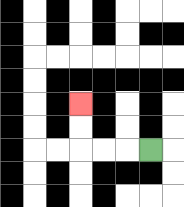{'start': '[6, 6]', 'end': '[3, 4]', 'path_directions': 'L,L,L,U,U', 'path_coordinates': '[[6, 6], [5, 6], [4, 6], [3, 6], [3, 5], [3, 4]]'}